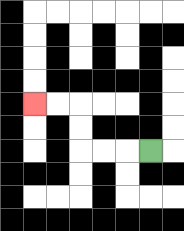{'start': '[6, 6]', 'end': '[1, 4]', 'path_directions': 'L,L,L,U,U,L,L', 'path_coordinates': '[[6, 6], [5, 6], [4, 6], [3, 6], [3, 5], [3, 4], [2, 4], [1, 4]]'}